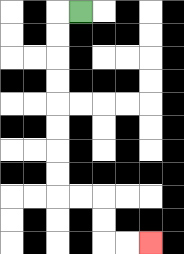{'start': '[3, 0]', 'end': '[6, 10]', 'path_directions': 'L,D,D,D,D,D,D,D,D,R,R,D,D,R,R', 'path_coordinates': '[[3, 0], [2, 0], [2, 1], [2, 2], [2, 3], [2, 4], [2, 5], [2, 6], [2, 7], [2, 8], [3, 8], [4, 8], [4, 9], [4, 10], [5, 10], [6, 10]]'}